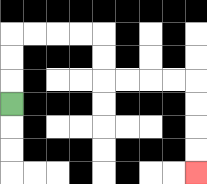{'start': '[0, 4]', 'end': '[8, 7]', 'path_directions': 'U,U,U,R,R,R,R,D,D,R,R,R,R,D,D,D,D', 'path_coordinates': '[[0, 4], [0, 3], [0, 2], [0, 1], [1, 1], [2, 1], [3, 1], [4, 1], [4, 2], [4, 3], [5, 3], [6, 3], [7, 3], [8, 3], [8, 4], [8, 5], [8, 6], [8, 7]]'}